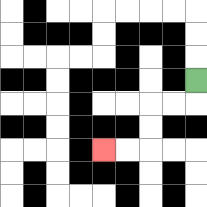{'start': '[8, 3]', 'end': '[4, 6]', 'path_directions': 'D,L,L,D,D,L,L', 'path_coordinates': '[[8, 3], [8, 4], [7, 4], [6, 4], [6, 5], [6, 6], [5, 6], [4, 6]]'}